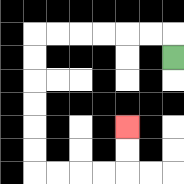{'start': '[7, 2]', 'end': '[5, 5]', 'path_directions': 'U,L,L,L,L,L,L,D,D,D,D,D,D,R,R,R,R,U,U', 'path_coordinates': '[[7, 2], [7, 1], [6, 1], [5, 1], [4, 1], [3, 1], [2, 1], [1, 1], [1, 2], [1, 3], [1, 4], [1, 5], [1, 6], [1, 7], [2, 7], [3, 7], [4, 7], [5, 7], [5, 6], [5, 5]]'}